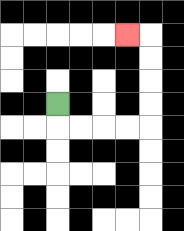{'start': '[2, 4]', 'end': '[5, 1]', 'path_directions': 'D,R,R,R,R,U,U,U,U,L', 'path_coordinates': '[[2, 4], [2, 5], [3, 5], [4, 5], [5, 5], [6, 5], [6, 4], [6, 3], [6, 2], [6, 1], [5, 1]]'}